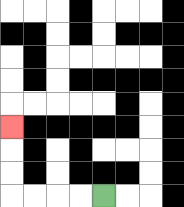{'start': '[4, 8]', 'end': '[0, 5]', 'path_directions': 'L,L,L,L,U,U,U', 'path_coordinates': '[[4, 8], [3, 8], [2, 8], [1, 8], [0, 8], [0, 7], [0, 6], [0, 5]]'}